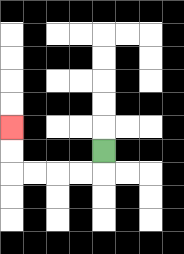{'start': '[4, 6]', 'end': '[0, 5]', 'path_directions': 'D,L,L,L,L,U,U', 'path_coordinates': '[[4, 6], [4, 7], [3, 7], [2, 7], [1, 7], [0, 7], [0, 6], [0, 5]]'}